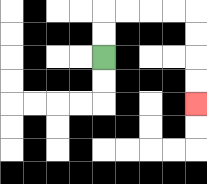{'start': '[4, 2]', 'end': '[8, 4]', 'path_directions': 'U,U,R,R,R,R,D,D,D,D', 'path_coordinates': '[[4, 2], [4, 1], [4, 0], [5, 0], [6, 0], [7, 0], [8, 0], [8, 1], [8, 2], [8, 3], [8, 4]]'}